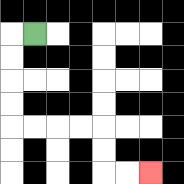{'start': '[1, 1]', 'end': '[6, 7]', 'path_directions': 'L,D,D,D,D,R,R,R,R,D,D,R,R', 'path_coordinates': '[[1, 1], [0, 1], [0, 2], [0, 3], [0, 4], [0, 5], [1, 5], [2, 5], [3, 5], [4, 5], [4, 6], [4, 7], [5, 7], [6, 7]]'}